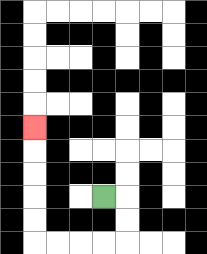{'start': '[4, 8]', 'end': '[1, 5]', 'path_directions': 'R,D,D,L,L,L,L,U,U,U,U,U', 'path_coordinates': '[[4, 8], [5, 8], [5, 9], [5, 10], [4, 10], [3, 10], [2, 10], [1, 10], [1, 9], [1, 8], [1, 7], [1, 6], [1, 5]]'}